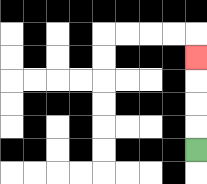{'start': '[8, 6]', 'end': '[8, 2]', 'path_directions': 'U,U,U,U', 'path_coordinates': '[[8, 6], [8, 5], [8, 4], [8, 3], [8, 2]]'}